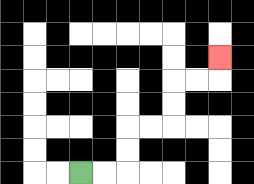{'start': '[3, 7]', 'end': '[9, 2]', 'path_directions': 'R,R,U,U,R,R,U,U,R,R,U', 'path_coordinates': '[[3, 7], [4, 7], [5, 7], [5, 6], [5, 5], [6, 5], [7, 5], [7, 4], [7, 3], [8, 3], [9, 3], [9, 2]]'}